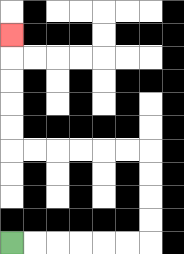{'start': '[0, 10]', 'end': '[0, 1]', 'path_directions': 'R,R,R,R,R,R,U,U,U,U,L,L,L,L,L,L,U,U,U,U,U', 'path_coordinates': '[[0, 10], [1, 10], [2, 10], [3, 10], [4, 10], [5, 10], [6, 10], [6, 9], [6, 8], [6, 7], [6, 6], [5, 6], [4, 6], [3, 6], [2, 6], [1, 6], [0, 6], [0, 5], [0, 4], [0, 3], [0, 2], [0, 1]]'}